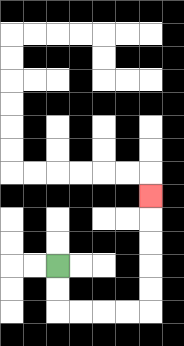{'start': '[2, 11]', 'end': '[6, 8]', 'path_directions': 'D,D,R,R,R,R,U,U,U,U,U', 'path_coordinates': '[[2, 11], [2, 12], [2, 13], [3, 13], [4, 13], [5, 13], [6, 13], [6, 12], [6, 11], [6, 10], [6, 9], [6, 8]]'}